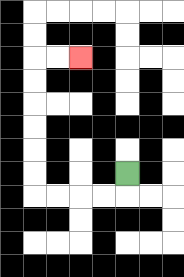{'start': '[5, 7]', 'end': '[3, 2]', 'path_directions': 'D,L,L,L,L,U,U,U,U,U,U,R,R', 'path_coordinates': '[[5, 7], [5, 8], [4, 8], [3, 8], [2, 8], [1, 8], [1, 7], [1, 6], [1, 5], [1, 4], [1, 3], [1, 2], [2, 2], [3, 2]]'}